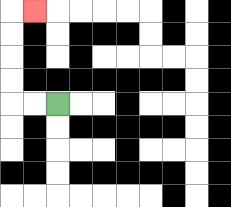{'start': '[2, 4]', 'end': '[1, 0]', 'path_directions': 'L,L,U,U,U,U,R', 'path_coordinates': '[[2, 4], [1, 4], [0, 4], [0, 3], [0, 2], [0, 1], [0, 0], [1, 0]]'}